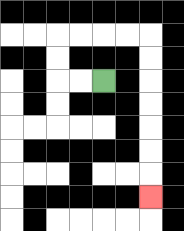{'start': '[4, 3]', 'end': '[6, 8]', 'path_directions': 'L,L,U,U,R,R,R,R,D,D,D,D,D,D,D', 'path_coordinates': '[[4, 3], [3, 3], [2, 3], [2, 2], [2, 1], [3, 1], [4, 1], [5, 1], [6, 1], [6, 2], [6, 3], [6, 4], [6, 5], [6, 6], [6, 7], [6, 8]]'}